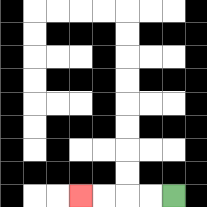{'start': '[7, 8]', 'end': '[3, 8]', 'path_directions': 'L,L,L,L', 'path_coordinates': '[[7, 8], [6, 8], [5, 8], [4, 8], [3, 8]]'}